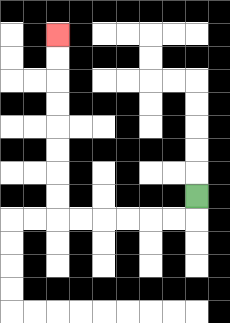{'start': '[8, 8]', 'end': '[2, 1]', 'path_directions': 'D,L,L,L,L,L,L,U,U,U,U,U,U,U,U', 'path_coordinates': '[[8, 8], [8, 9], [7, 9], [6, 9], [5, 9], [4, 9], [3, 9], [2, 9], [2, 8], [2, 7], [2, 6], [2, 5], [2, 4], [2, 3], [2, 2], [2, 1]]'}